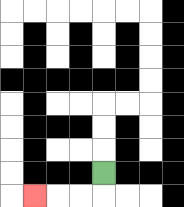{'start': '[4, 7]', 'end': '[1, 8]', 'path_directions': 'D,L,L,L', 'path_coordinates': '[[4, 7], [4, 8], [3, 8], [2, 8], [1, 8]]'}